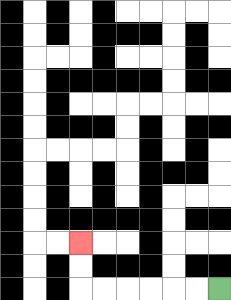{'start': '[9, 12]', 'end': '[3, 10]', 'path_directions': 'L,L,L,L,L,L,U,U', 'path_coordinates': '[[9, 12], [8, 12], [7, 12], [6, 12], [5, 12], [4, 12], [3, 12], [3, 11], [3, 10]]'}